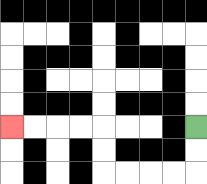{'start': '[8, 5]', 'end': '[0, 5]', 'path_directions': 'D,D,L,L,L,L,U,U,L,L,L,L', 'path_coordinates': '[[8, 5], [8, 6], [8, 7], [7, 7], [6, 7], [5, 7], [4, 7], [4, 6], [4, 5], [3, 5], [2, 5], [1, 5], [0, 5]]'}